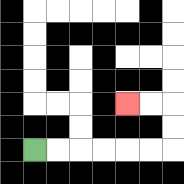{'start': '[1, 6]', 'end': '[5, 4]', 'path_directions': 'R,R,R,R,R,R,U,U,L,L', 'path_coordinates': '[[1, 6], [2, 6], [3, 6], [4, 6], [5, 6], [6, 6], [7, 6], [7, 5], [7, 4], [6, 4], [5, 4]]'}